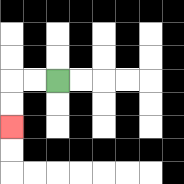{'start': '[2, 3]', 'end': '[0, 5]', 'path_directions': 'L,L,D,D', 'path_coordinates': '[[2, 3], [1, 3], [0, 3], [0, 4], [0, 5]]'}